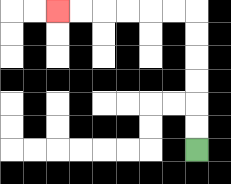{'start': '[8, 6]', 'end': '[2, 0]', 'path_directions': 'U,U,U,U,U,U,L,L,L,L,L,L', 'path_coordinates': '[[8, 6], [8, 5], [8, 4], [8, 3], [8, 2], [8, 1], [8, 0], [7, 0], [6, 0], [5, 0], [4, 0], [3, 0], [2, 0]]'}